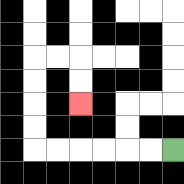{'start': '[7, 6]', 'end': '[3, 4]', 'path_directions': 'L,L,L,L,L,L,U,U,U,U,R,R,D,D', 'path_coordinates': '[[7, 6], [6, 6], [5, 6], [4, 6], [3, 6], [2, 6], [1, 6], [1, 5], [1, 4], [1, 3], [1, 2], [2, 2], [3, 2], [3, 3], [3, 4]]'}